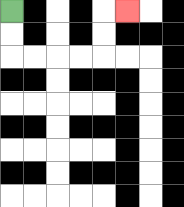{'start': '[0, 0]', 'end': '[5, 0]', 'path_directions': 'D,D,R,R,R,R,U,U,R', 'path_coordinates': '[[0, 0], [0, 1], [0, 2], [1, 2], [2, 2], [3, 2], [4, 2], [4, 1], [4, 0], [5, 0]]'}